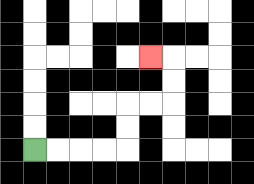{'start': '[1, 6]', 'end': '[6, 2]', 'path_directions': 'R,R,R,R,U,U,R,R,U,U,L', 'path_coordinates': '[[1, 6], [2, 6], [3, 6], [4, 6], [5, 6], [5, 5], [5, 4], [6, 4], [7, 4], [7, 3], [7, 2], [6, 2]]'}